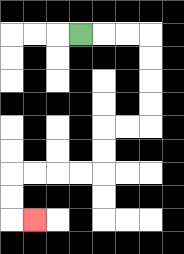{'start': '[3, 1]', 'end': '[1, 9]', 'path_directions': 'R,R,R,D,D,D,D,L,L,D,D,L,L,L,L,D,D,R', 'path_coordinates': '[[3, 1], [4, 1], [5, 1], [6, 1], [6, 2], [6, 3], [6, 4], [6, 5], [5, 5], [4, 5], [4, 6], [4, 7], [3, 7], [2, 7], [1, 7], [0, 7], [0, 8], [0, 9], [1, 9]]'}